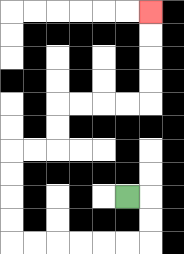{'start': '[5, 8]', 'end': '[6, 0]', 'path_directions': 'R,D,D,L,L,L,L,L,L,U,U,U,U,R,R,U,U,R,R,R,R,U,U,U,U', 'path_coordinates': '[[5, 8], [6, 8], [6, 9], [6, 10], [5, 10], [4, 10], [3, 10], [2, 10], [1, 10], [0, 10], [0, 9], [0, 8], [0, 7], [0, 6], [1, 6], [2, 6], [2, 5], [2, 4], [3, 4], [4, 4], [5, 4], [6, 4], [6, 3], [6, 2], [6, 1], [6, 0]]'}